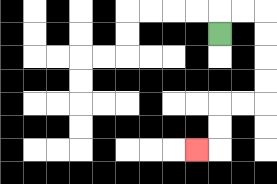{'start': '[9, 1]', 'end': '[8, 6]', 'path_directions': 'U,R,R,D,D,D,D,L,L,D,D,L', 'path_coordinates': '[[9, 1], [9, 0], [10, 0], [11, 0], [11, 1], [11, 2], [11, 3], [11, 4], [10, 4], [9, 4], [9, 5], [9, 6], [8, 6]]'}